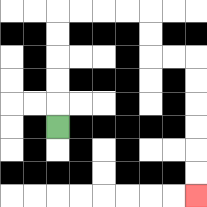{'start': '[2, 5]', 'end': '[8, 8]', 'path_directions': 'U,U,U,U,U,R,R,R,R,D,D,R,R,D,D,D,D,D,D', 'path_coordinates': '[[2, 5], [2, 4], [2, 3], [2, 2], [2, 1], [2, 0], [3, 0], [4, 0], [5, 0], [6, 0], [6, 1], [6, 2], [7, 2], [8, 2], [8, 3], [8, 4], [8, 5], [8, 6], [8, 7], [8, 8]]'}